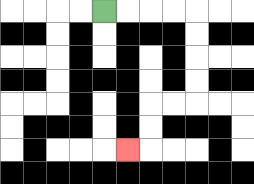{'start': '[4, 0]', 'end': '[5, 6]', 'path_directions': 'R,R,R,R,D,D,D,D,L,L,D,D,L', 'path_coordinates': '[[4, 0], [5, 0], [6, 0], [7, 0], [8, 0], [8, 1], [8, 2], [8, 3], [8, 4], [7, 4], [6, 4], [6, 5], [6, 6], [5, 6]]'}